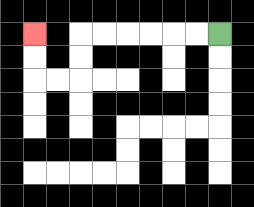{'start': '[9, 1]', 'end': '[1, 1]', 'path_directions': 'L,L,L,L,L,L,D,D,L,L,U,U', 'path_coordinates': '[[9, 1], [8, 1], [7, 1], [6, 1], [5, 1], [4, 1], [3, 1], [3, 2], [3, 3], [2, 3], [1, 3], [1, 2], [1, 1]]'}